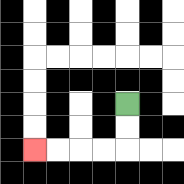{'start': '[5, 4]', 'end': '[1, 6]', 'path_directions': 'D,D,L,L,L,L', 'path_coordinates': '[[5, 4], [5, 5], [5, 6], [4, 6], [3, 6], [2, 6], [1, 6]]'}